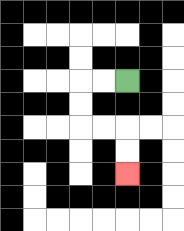{'start': '[5, 3]', 'end': '[5, 7]', 'path_directions': 'L,L,D,D,R,R,D,D', 'path_coordinates': '[[5, 3], [4, 3], [3, 3], [3, 4], [3, 5], [4, 5], [5, 5], [5, 6], [5, 7]]'}